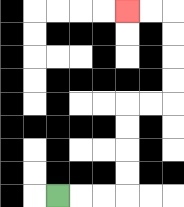{'start': '[2, 8]', 'end': '[5, 0]', 'path_directions': 'R,R,R,U,U,U,U,R,R,U,U,U,U,L,L', 'path_coordinates': '[[2, 8], [3, 8], [4, 8], [5, 8], [5, 7], [5, 6], [5, 5], [5, 4], [6, 4], [7, 4], [7, 3], [7, 2], [7, 1], [7, 0], [6, 0], [5, 0]]'}